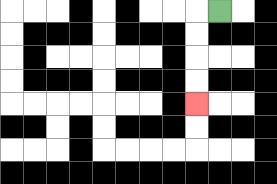{'start': '[9, 0]', 'end': '[8, 4]', 'path_directions': 'L,D,D,D,D', 'path_coordinates': '[[9, 0], [8, 0], [8, 1], [8, 2], [8, 3], [8, 4]]'}